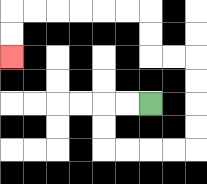{'start': '[6, 4]', 'end': '[0, 2]', 'path_directions': 'L,L,D,D,R,R,R,R,U,U,U,U,L,L,U,U,L,L,L,L,L,L,D,D', 'path_coordinates': '[[6, 4], [5, 4], [4, 4], [4, 5], [4, 6], [5, 6], [6, 6], [7, 6], [8, 6], [8, 5], [8, 4], [8, 3], [8, 2], [7, 2], [6, 2], [6, 1], [6, 0], [5, 0], [4, 0], [3, 0], [2, 0], [1, 0], [0, 0], [0, 1], [0, 2]]'}